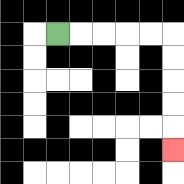{'start': '[2, 1]', 'end': '[7, 6]', 'path_directions': 'R,R,R,R,R,D,D,D,D,D', 'path_coordinates': '[[2, 1], [3, 1], [4, 1], [5, 1], [6, 1], [7, 1], [7, 2], [7, 3], [7, 4], [7, 5], [7, 6]]'}